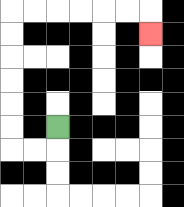{'start': '[2, 5]', 'end': '[6, 1]', 'path_directions': 'D,L,L,U,U,U,U,U,U,R,R,R,R,R,R,D', 'path_coordinates': '[[2, 5], [2, 6], [1, 6], [0, 6], [0, 5], [0, 4], [0, 3], [0, 2], [0, 1], [0, 0], [1, 0], [2, 0], [3, 0], [4, 0], [5, 0], [6, 0], [6, 1]]'}